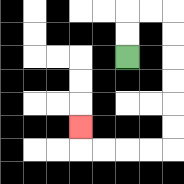{'start': '[5, 2]', 'end': '[3, 5]', 'path_directions': 'U,U,R,R,D,D,D,D,D,D,L,L,L,L,U', 'path_coordinates': '[[5, 2], [5, 1], [5, 0], [6, 0], [7, 0], [7, 1], [7, 2], [7, 3], [7, 4], [7, 5], [7, 6], [6, 6], [5, 6], [4, 6], [3, 6], [3, 5]]'}